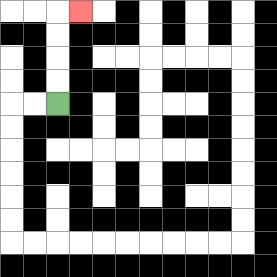{'start': '[2, 4]', 'end': '[3, 0]', 'path_directions': 'U,U,U,U,R', 'path_coordinates': '[[2, 4], [2, 3], [2, 2], [2, 1], [2, 0], [3, 0]]'}